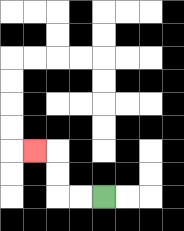{'start': '[4, 8]', 'end': '[1, 6]', 'path_directions': 'L,L,U,U,L', 'path_coordinates': '[[4, 8], [3, 8], [2, 8], [2, 7], [2, 6], [1, 6]]'}